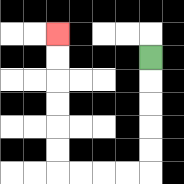{'start': '[6, 2]', 'end': '[2, 1]', 'path_directions': 'D,D,D,D,D,L,L,L,L,U,U,U,U,U,U', 'path_coordinates': '[[6, 2], [6, 3], [6, 4], [6, 5], [6, 6], [6, 7], [5, 7], [4, 7], [3, 7], [2, 7], [2, 6], [2, 5], [2, 4], [2, 3], [2, 2], [2, 1]]'}